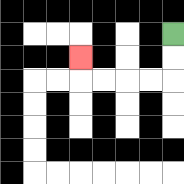{'start': '[7, 1]', 'end': '[3, 2]', 'path_directions': 'D,D,L,L,L,L,U', 'path_coordinates': '[[7, 1], [7, 2], [7, 3], [6, 3], [5, 3], [4, 3], [3, 3], [3, 2]]'}